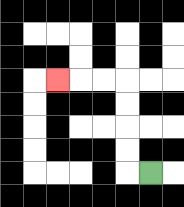{'start': '[6, 7]', 'end': '[2, 3]', 'path_directions': 'L,U,U,U,U,L,L,L', 'path_coordinates': '[[6, 7], [5, 7], [5, 6], [5, 5], [5, 4], [5, 3], [4, 3], [3, 3], [2, 3]]'}